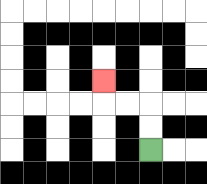{'start': '[6, 6]', 'end': '[4, 3]', 'path_directions': 'U,U,L,L,U', 'path_coordinates': '[[6, 6], [6, 5], [6, 4], [5, 4], [4, 4], [4, 3]]'}